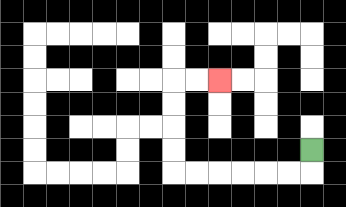{'start': '[13, 6]', 'end': '[9, 3]', 'path_directions': 'D,L,L,L,L,L,L,U,U,U,U,R,R', 'path_coordinates': '[[13, 6], [13, 7], [12, 7], [11, 7], [10, 7], [9, 7], [8, 7], [7, 7], [7, 6], [7, 5], [7, 4], [7, 3], [8, 3], [9, 3]]'}